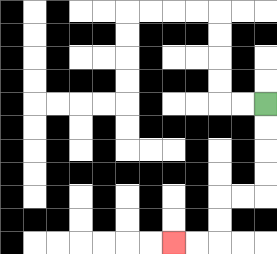{'start': '[11, 4]', 'end': '[7, 10]', 'path_directions': 'D,D,D,D,L,L,D,D,L,L', 'path_coordinates': '[[11, 4], [11, 5], [11, 6], [11, 7], [11, 8], [10, 8], [9, 8], [9, 9], [9, 10], [8, 10], [7, 10]]'}